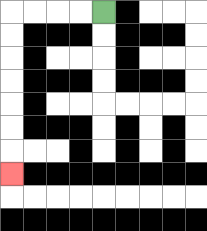{'start': '[4, 0]', 'end': '[0, 7]', 'path_directions': 'L,L,L,L,D,D,D,D,D,D,D', 'path_coordinates': '[[4, 0], [3, 0], [2, 0], [1, 0], [0, 0], [0, 1], [0, 2], [0, 3], [0, 4], [0, 5], [0, 6], [0, 7]]'}